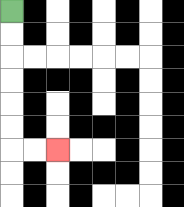{'start': '[0, 0]', 'end': '[2, 6]', 'path_directions': 'D,D,D,D,D,D,R,R', 'path_coordinates': '[[0, 0], [0, 1], [0, 2], [0, 3], [0, 4], [0, 5], [0, 6], [1, 6], [2, 6]]'}